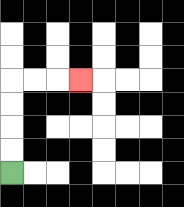{'start': '[0, 7]', 'end': '[3, 3]', 'path_directions': 'U,U,U,U,R,R,R', 'path_coordinates': '[[0, 7], [0, 6], [0, 5], [0, 4], [0, 3], [1, 3], [2, 3], [3, 3]]'}